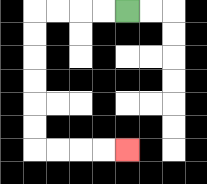{'start': '[5, 0]', 'end': '[5, 6]', 'path_directions': 'L,L,L,L,D,D,D,D,D,D,R,R,R,R', 'path_coordinates': '[[5, 0], [4, 0], [3, 0], [2, 0], [1, 0], [1, 1], [1, 2], [1, 3], [1, 4], [1, 5], [1, 6], [2, 6], [3, 6], [4, 6], [5, 6]]'}